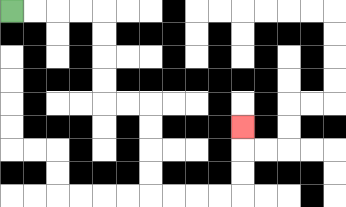{'start': '[0, 0]', 'end': '[10, 5]', 'path_directions': 'R,R,R,R,D,D,D,D,R,R,D,D,D,D,R,R,R,R,U,U,U', 'path_coordinates': '[[0, 0], [1, 0], [2, 0], [3, 0], [4, 0], [4, 1], [4, 2], [4, 3], [4, 4], [5, 4], [6, 4], [6, 5], [6, 6], [6, 7], [6, 8], [7, 8], [8, 8], [9, 8], [10, 8], [10, 7], [10, 6], [10, 5]]'}